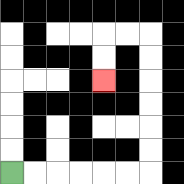{'start': '[0, 7]', 'end': '[4, 3]', 'path_directions': 'R,R,R,R,R,R,U,U,U,U,U,U,L,L,D,D', 'path_coordinates': '[[0, 7], [1, 7], [2, 7], [3, 7], [4, 7], [5, 7], [6, 7], [6, 6], [6, 5], [6, 4], [6, 3], [6, 2], [6, 1], [5, 1], [4, 1], [4, 2], [4, 3]]'}